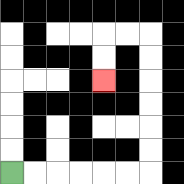{'start': '[0, 7]', 'end': '[4, 3]', 'path_directions': 'R,R,R,R,R,R,U,U,U,U,U,U,L,L,D,D', 'path_coordinates': '[[0, 7], [1, 7], [2, 7], [3, 7], [4, 7], [5, 7], [6, 7], [6, 6], [6, 5], [6, 4], [6, 3], [6, 2], [6, 1], [5, 1], [4, 1], [4, 2], [4, 3]]'}